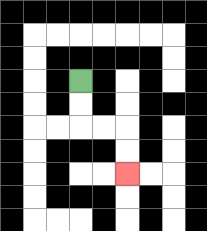{'start': '[3, 3]', 'end': '[5, 7]', 'path_directions': 'D,D,R,R,D,D', 'path_coordinates': '[[3, 3], [3, 4], [3, 5], [4, 5], [5, 5], [5, 6], [5, 7]]'}